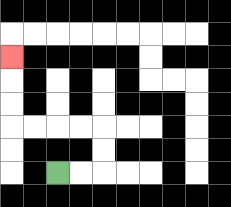{'start': '[2, 7]', 'end': '[0, 2]', 'path_directions': 'R,R,U,U,L,L,L,L,U,U,U', 'path_coordinates': '[[2, 7], [3, 7], [4, 7], [4, 6], [4, 5], [3, 5], [2, 5], [1, 5], [0, 5], [0, 4], [0, 3], [0, 2]]'}